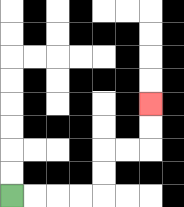{'start': '[0, 8]', 'end': '[6, 4]', 'path_directions': 'R,R,R,R,U,U,R,R,U,U', 'path_coordinates': '[[0, 8], [1, 8], [2, 8], [3, 8], [4, 8], [4, 7], [4, 6], [5, 6], [6, 6], [6, 5], [6, 4]]'}